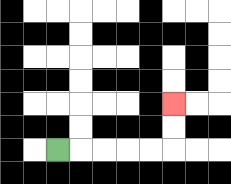{'start': '[2, 6]', 'end': '[7, 4]', 'path_directions': 'R,R,R,R,R,U,U', 'path_coordinates': '[[2, 6], [3, 6], [4, 6], [5, 6], [6, 6], [7, 6], [7, 5], [7, 4]]'}